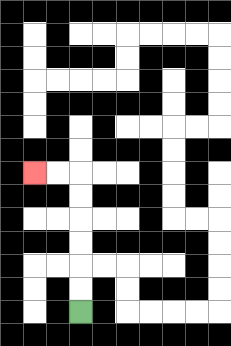{'start': '[3, 13]', 'end': '[1, 7]', 'path_directions': 'U,U,U,U,U,U,L,L', 'path_coordinates': '[[3, 13], [3, 12], [3, 11], [3, 10], [3, 9], [3, 8], [3, 7], [2, 7], [1, 7]]'}